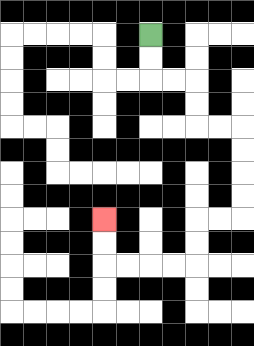{'start': '[6, 1]', 'end': '[4, 9]', 'path_directions': 'D,D,R,R,D,D,R,R,D,D,D,D,L,L,D,D,L,L,L,L,U,U', 'path_coordinates': '[[6, 1], [6, 2], [6, 3], [7, 3], [8, 3], [8, 4], [8, 5], [9, 5], [10, 5], [10, 6], [10, 7], [10, 8], [10, 9], [9, 9], [8, 9], [8, 10], [8, 11], [7, 11], [6, 11], [5, 11], [4, 11], [4, 10], [4, 9]]'}